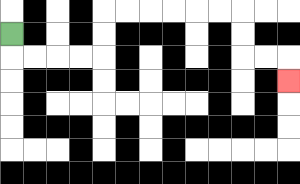{'start': '[0, 1]', 'end': '[12, 3]', 'path_directions': 'D,R,R,R,R,U,U,R,R,R,R,R,R,D,D,R,R,D', 'path_coordinates': '[[0, 1], [0, 2], [1, 2], [2, 2], [3, 2], [4, 2], [4, 1], [4, 0], [5, 0], [6, 0], [7, 0], [8, 0], [9, 0], [10, 0], [10, 1], [10, 2], [11, 2], [12, 2], [12, 3]]'}